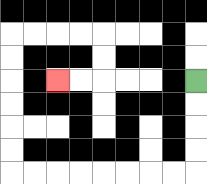{'start': '[8, 3]', 'end': '[2, 3]', 'path_directions': 'D,D,D,D,L,L,L,L,L,L,L,L,U,U,U,U,U,U,R,R,R,R,D,D,L,L', 'path_coordinates': '[[8, 3], [8, 4], [8, 5], [8, 6], [8, 7], [7, 7], [6, 7], [5, 7], [4, 7], [3, 7], [2, 7], [1, 7], [0, 7], [0, 6], [0, 5], [0, 4], [0, 3], [0, 2], [0, 1], [1, 1], [2, 1], [3, 1], [4, 1], [4, 2], [4, 3], [3, 3], [2, 3]]'}